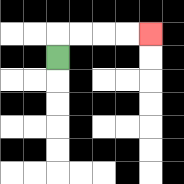{'start': '[2, 2]', 'end': '[6, 1]', 'path_directions': 'U,R,R,R,R', 'path_coordinates': '[[2, 2], [2, 1], [3, 1], [4, 1], [5, 1], [6, 1]]'}